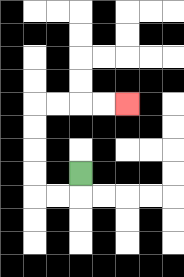{'start': '[3, 7]', 'end': '[5, 4]', 'path_directions': 'D,L,L,U,U,U,U,R,R,R,R', 'path_coordinates': '[[3, 7], [3, 8], [2, 8], [1, 8], [1, 7], [1, 6], [1, 5], [1, 4], [2, 4], [3, 4], [4, 4], [5, 4]]'}